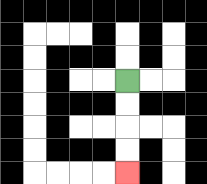{'start': '[5, 3]', 'end': '[5, 7]', 'path_directions': 'D,D,D,D', 'path_coordinates': '[[5, 3], [5, 4], [5, 5], [5, 6], [5, 7]]'}